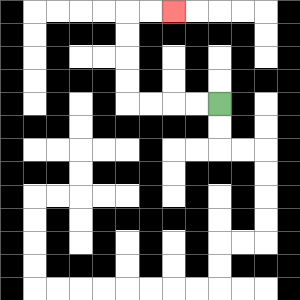{'start': '[9, 4]', 'end': '[7, 0]', 'path_directions': 'L,L,L,L,U,U,U,U,R,R', 'path_coordinates': '[[9, 4], [8, 4], [7, 4], [6, 4], [5, 4], [5, 3], [5, 2], [5, 1], [5, 0], [6, 0], [7, 0]]'}